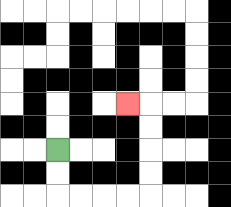{'start': '[2, 6]', 'end': '[5, 4]', 'path_directions': 'D,D,R,R,R,R,U,U,U,U,L', 'path_coordinates': '[[2, 6], [2, 7], [2, 8], [3, 8], [4, 8], [5, 8], [6, 8], [6, 7], [6, 6], [6, 5], [6, 4], [5, 4]]'}